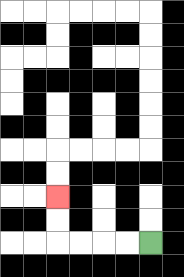{'start': '[6, 10]', 'end': '[2, 8]', 'path_directions': 'L,L,L,L,U,U', 'path_coordinates': '[[6, 10], [5, 10], [4, 10], [3, 10], [2, 10], [2, 9], [2, 8]]'}